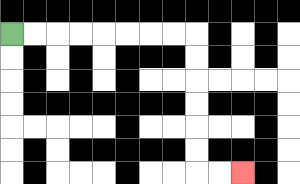{'start': '[0, 1]', 'end': '[10, 7]', 'path_directions': 'R,R,R,R,R,R,R,R,D,D,D,D,D,D,R,R', 'path_coordinates': '[[0, 1], [1, 1], [2, 1], [3, 1], [4, 1], [5, 1], [6, 1], [7, 1], [8, 1], [8, 2], [8, 3], [8, 4], [8, 5], [8, 6], [8, 7], [9, 7], [10, 7]]'}